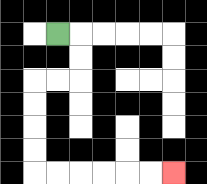{'start': '[2, 1]', 'end': '[7, 7]', 'path_directions': 'R,D,D,L,L,D,D,D,D,R,R,R,R,R,R', 'path_coordinates': '[[2, 1], [3, 1], [3, 2], [3, 3], [2, 3], [1, 3], [1, 4], [1, 5], [1, 6], [1, 7], [2, 7], [3, 7], [4, 7], [5, 7], [6, 7], [7, 7]]'}